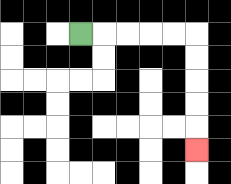{'start': '[3, 1]', 'end': '[8, 6]', 'path_directions': 'R,R,R,R,R,D,D,D,D,D', 'path_coordinates': '[[3, 1], [4, 1], [5, 1], [6, 1], [7, 1], [8, 1], [8, 2], [8, 3], [8, 4], [8, 5], [8, 6]]'}